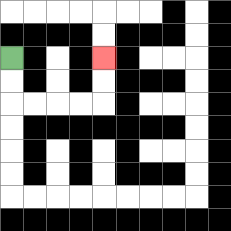{'start': '[0, 2]', 'end': '[4, 2]', 'path_directions': 'D,D,R,R,R,R,U,U', 'path_coordinates': '[[0, 2], [0, 3], [0, 4], [1, 4], [2, 4], [3, 4], [4, 4], [4, 3], [4, 2]]'}